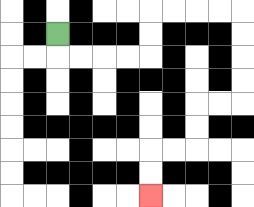{'start': '[2, 1]', 'end': '[6, 8]', 'path_directions': 'D,R,R,R,R,U,U,R,R,R,R,D,D,D,D,L,L,D,D,L,L,D,D', 'path_coordinates': '[[2, 1], [2, 2], [3, 2], [4, 2], [5, 2], [6, 2], [6, 1], [6, 0], [7, 0], [8, 0], [9, 0], [10, 0], [10, 1], [10, 2], [10, 3], [10, 4], [9, 4], [8, 4], [8, 5], [8, 6], [7, 6], [6, 6], [6, 7], [6, 8]]'}